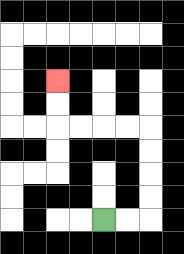{'start': '[4, 9]', 'end': '[2, 3]', 'path_directions': 'R,R,U,U,U,U,L,L,L,L,U,U', 'path_coordinates': '[[4, 9], [5, 9], [6, 9], [6, 8], [6, 7], [6, 6], [6, 5], [5, 5], [4, 5], [3, 5], [2, 5], [2, 4], [2, 3]]'}